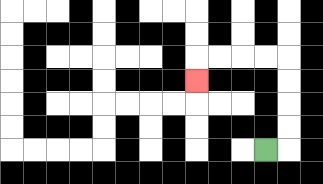{'start': '[11, 6]', 'end': '[8, 3]', 'path_directions': 'R,U,U,U,U,L,L,L,L,D', 'path_coordinates': '[[11, 6], [12, 6], [12, 5], [12, 4], [12, 3], [12, 2], [11, 2], [10, 2], [9, 2], [8, 2], [8, 3]]'}